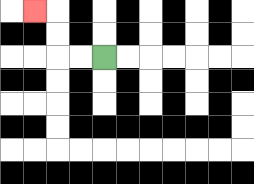{'start': '[4, 2]', 'end': '[1, 0]', 'path_directions': 'L,L,U,U,L', 'path_coordinates': '[[4, 2], [3, 2], [2, 2], [2, 1], [2, 0], [1, 0]]'}